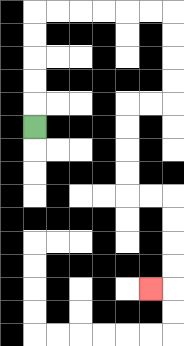{'start': '[1, 5]', 'end': '[6, 12]', 'path_directions': 'U,U,U,U,U,R,R,R,R,R,R,D,D,D,D,L,L,D,D,D,D,R,R,D,D,D,D,L', 'path_coordinates': '[[1, 5], [1, 4], [1, 3], [1, 2], [1, 1], [1, 0], [2, 0], [3, 0], [4, 0], [5, 0], [6, 0], [7, 0], [7, 1], [7, 2], [7, 3], [7, 4], [6, 4], [5, 4], [5, 5], [5, 6], [5, 7], [5, 8], [6, 8], [7, 8], [7, 9], [7, 10], [7, 11], [7, 12], [6, 12]]'}